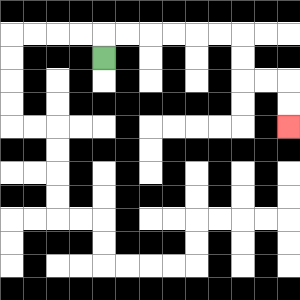{'start': '[4, 2]', 'end': '[12, 5]', 'path_directions': 'U,R,R,R,R,R,R,D,D,R,R,D,D', 'path_coordinates': '[[4, 2], [4, 1], [5, 1], [6, 1], [7, 1], [8, 1], [9, 1], [10, 1], [10, 2], [10, 3], [11, 3], [12, 3], [12, 4], [12, 5]]'}